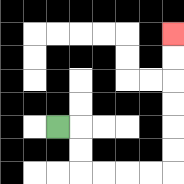{'start': '[2, 5]', 'end': '[7, 1]', 'path_directions': 'R,D,D,R,R,R,R,U,U,U,U,U,U', 'path_coordinates': '[[2, 5], [3, 5], [3, 6], [3, 7], [4, 7], [5, 7], [6, 7], [7, 7], [7, 6], [7, 5], [7, 4], [7, 3], [7, 2], [7, 1]]'}